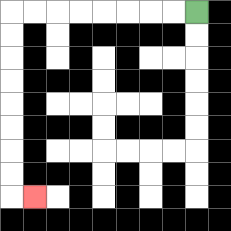{'start': '[8, 0]', 'end': '[1, 8]', 'path_directions': 'L,L,L,L,L,L,L,L,D,D,D,D,D,D,D,D,R', 'path_coordinates': '[[8, 0], [7, 0], [6, 0], [5, 0], [4, 0], [3, 0], [2, 0], [1, 0], [0, 0], [0, 1], [0, 2], [0, 3], [0, 4], [0, 5], [0, 6], [0, 7], [0, 8], [1, 8]]'}